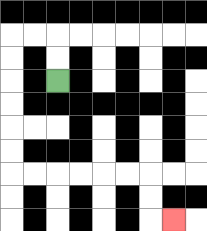{'start': '[2, 3]', 'end': '[7, 9]', 'path_directions': 'U,U,L,L,D,D,D,D,D,D,R,R,R,R,R,R,D,D,R', 'path_coordinates': '[[2, 3], [2, 2], [2, 1], [1, 1], [0, 1], [0, 2], [0, 3], [0, 4], [0, 5], [0, 6], [0, 7], [1, 7], [2, 7], [3, 7], [4, 7], [5, 7], [6, 7], [6, 8], [6, 9], [7, 9]]'}